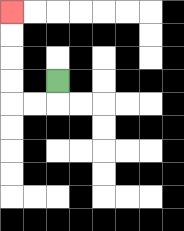{'start': '[2, 3]', 'end': '[0, 0]', 'path_directions': 'D,L,L,U,U,U,U', 'path_coordinates': '[[2, 3], [2, 4], [1, 4], [0, 4], [0, 3], [0, 2], [0, 1], [0, 0]]'}